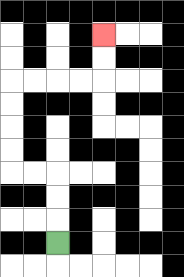{'start': '[2, 10]', 'end': '[4, 1]', 'path_directions': 'U,U,U,L,L,U,U,U,U,R,R,R,R,U,U', 'path_coordinates': '[[2, 10], [2, 9], [2, 8], [2, 7], [1, 7], [0, 7], [0, 6], [0, 5], [0, 4], [0, 3], [1, 3], [2, 3], [3, 3], [4, 3], [4, 2], [4, 1]]'}